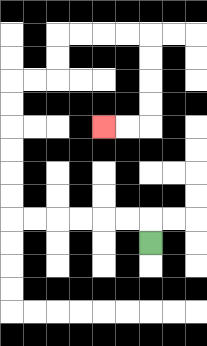{'start': '[6, 10]', 'end': '[4, 5]', 'path_directions': 'U,L,L,L,L,L,L,U,U,U,U,U,U,R,R,U,U,R,R,R,R,D,D,D,D,L,L', 'path_coordinates': '[[6, 10], [6, 9], [5, 9], [4, 9], [3, 9], [2, 9], [1, 9], [0, 9], [0, 8], [0, 7], [0, 6], [0, 5], [0, 4], [0, 3], [1, 3], [2, 3], [2, 2], [2, 1], [3, 1], [4, 1], [5, 1], [6, 1], [6, 2], [6, 3], [6, 4], [6, 5], [5, 5], [4, 5]]'}